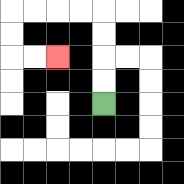{'start': '[4, 4]', 'end': '[2, 2]', 'path_directions': 'U,U,U,U,L,L,L,L,D,D,R,R', 'path_coordinates': '[[4, 4], [4, 3], [4, 2], [4, 1], [4, 0], [3, 0], [2, 0], [1, 0], [0, 0], [0, 1], [0, 2], [1, 2], [2, 2]]'}